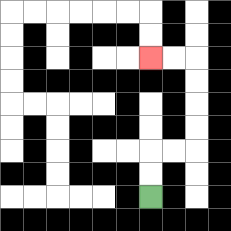{'start': '[6, 8]', 'end': '[6, 2]', 'path_directions': 'U,U,R,R,U,U,U,U,L,L', 'path_coordinates': '[[6, 8], [6, 7], [6, 6], [7, 6], [8, 6], [8, 5], [8, 4], [8, 3], [8, 2], [7, 2], [6, 2]]'}